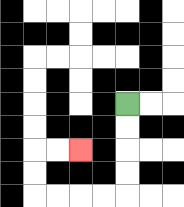{'start': '[5, 4]', 'end': '[3, 6]', 'path_directions': 'D,D,D,D,L,L,L,L,U,U,R,R', 'path_coordinates': '[[5, 4], [5, 5], [5, 6], [5, 7], [5, 8], [4, 8], [3, 8], [2, 8], [1, 8], [1, 7], [1, 6], [2, 6], [3, 6]]'}